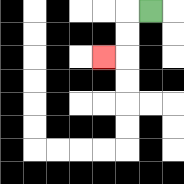{'start': '[6, 0]', 'end': '[4, 2]', 'path_directions': 'L,D,D,L', 'path_coordinates': '[[6, 0], [5, 0], [5, 1], [5, 2], [4, 2]]'}